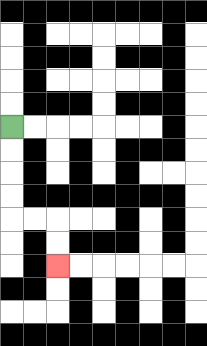{'start': '[0, 5]', 'end': '[2, 11]', 'path_directions': 'D,D,D,D,R,R,D,D', 'path_coordinates': '[[0, 5], [0, 6], [0, 7], [0, 8], [0, 9], [1, 9], [2, 9], [2, 10], [2, 11]]'}